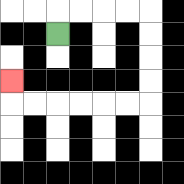{'start': '[2, 1]', 'end': '[0, 3]', 'path_directions': 'U,R,R,R,R,D,D,D,D,L,L,L,L,L,L,U', 'path_coordinates': '[[2, 1], [2, 0], [3, 0], [4, 0], [5, 0], [6, 0], [6, 1], [6, 2], [6, 3], [6, 4], [5, 4], [4, 4], [3, 4], [2, 4], [1, 4], [0, 4], [0, 3]]'}